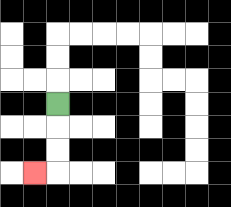{'start': '[2, 4]', 'end': '[1, 7]', 'path_directions': 'D,D,D,L', 'path_coordinates': '[[2, 4], [2, 5], [2, 6], [2, 7], [1, 7]]'}